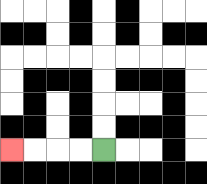{'start': '[4, 6]', 'end': '[0, 6]', 'path_directions': 'L,L,L,L', 'path_coordinates': '[[4, 6], [3, 6], [2, 6], [1, 6], [0, 6]]'}